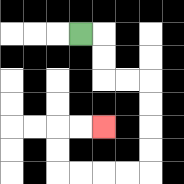{'start': '[3, 1]', 'end': '[4, 5]', 'path_directions': 'R,D,D,R,R,D,D,D,D,L,L,L,L,U,U,R,R', 'path_coordinates': '[[3, 1], [4, 1], [4, 2], [4, 3], [5, 3], [6, 3], [6, 4], [6, 5], [6, 6], [6, 7], [5, 7], [4, 7], [3, 7], [2, 7], [2, 6], [2, 5], [3, 5], [4, 5]]'}